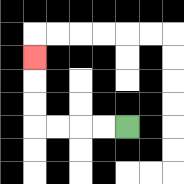{'start': '[5, 5]', 'end': '[1, 2]', 'path_directions': 'L,L,L,L,U,U,U', 'path_coordinates': '[[5, 5], [4, 5], [3, 5], [2, 5], [1, 5], [1, 4], [1, 3], [1, 2]]'}